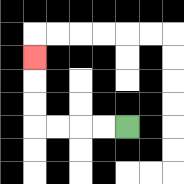{'start': '[5, 5]', 'end': '[1, 2]', 'path_directions': 'L,L,L,L,U,U,U', 'path_coordinates': '[[5, 5], [4, 5], [3, 5], [2, 5], [1, 5], [1, 4], [1, 3], [1, 2]]'}